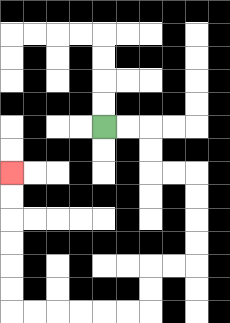{'start': '[4, 5]', 'end': '[0, 7]', 'path_directions': 'R,R,D,D,R,R,D,D,D,D,L,L,D,D,L,L,L,L,L,L,U,U,U,U,U,U', 'path_coordinates': '[[4, 5], [5, 5], [6, 5], [6, 6], [6, 7], [7, 7], [8, 7], [8, 8], [8, 9], [8, 10], [8, 11], [7, 11], [6, 11], [6, 12], [6, 13], [5, 13], [4, 13], [3, 13], [2, 13], [1, 13], [0, 13], [0, 12], [0, 11], [0, 10], [0, 9], [0, 8], [0, 7]]'}